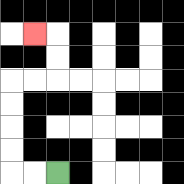{'start': '[2, 7]', 'end': '[1, 1]', 'path_directions': 'L,L,U,U,U,U,R,R,U,U,L', 'path_coordinates': '[[2, 7], [1, 7], [0, 7], [0, 6], [0, 5], [0, 4], [0, 3], [1, 3], [2, 3], [2, 2], [2, 1], [1, 1]]'}